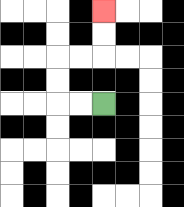{'start': '[4, 4]', 'end': '[4, 0]', 'path_directions': 'L,L,U,U,R,R,U,U', 'path_coordinates': '[[4, 4], [3, 4], [2, 4], [2, 3], [2, 2], [3, 2], [4, 2], [4, 1], [4, 0]]'}